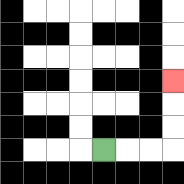{'start': '[4, 6]', 'end': '[7, 3]', 'path_directions': 'R,R,R,U,U,U', 'path_coordinates': '[[4, 6], [5, 6], [6, 6], [7, 6], [7, 5], [7, 4], [7, 3]]'}